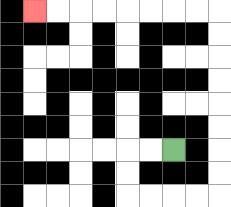{'start': '[7, 6]', 'end': '[1, 0]', 'path_directions': 'L,L,D,D,R,R,R,R,U,U,U,U,U,U,U,U,L,L,L,L,L,L,L,L', 'path_coordinates': '[[7, 6], [6, 6], [5, 6], [5, 7], [5, 8], [6, 8], [7, 8], [8, 8], [9, 8], [9, 7], [9, 6], [9, 5], [9, 4], [9, 3], [9, 2], [9, 1], [9, 0], [8, 0], [7, 0], [6, 0], [5, 0], [4, 0], [3, 0], [2, 0], [1, 0]]'}